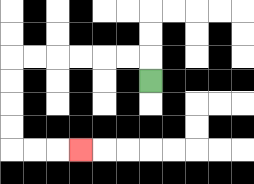{'start': '[6, 3]', 'end': '[3, 6]', 'path_directions': 'U,L,L,L,L,L,L,D,D,D,D,R,R,R', 'path_coordinates': '[[6, 3], [6, 2], [5, 2], [4, 2], [3, 2], [2, 2], [1, 2], [0, 2], [0, 3], [0, 4], [0, 5], [0, 6], [1, 6], [2, 6], [3, 6]]'}